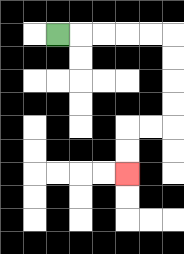{'start': '[2, 1]', 'end': '[5, 7]', 'path_directions': 'R,R,R,R,R,D,D,D,D,L,L,D,D', 'path_coordinates': '[[2, 1], [3, 1], [4, 1], [5, 1], [6, 1], [7, 1], [7, 2], [7, 3], [7, 4], [7, 5], [6, 5], [5, 5], [5, 6], [5, 7]]'}